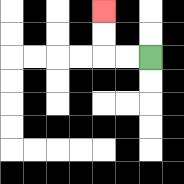{'start': '[6, 2]', 'end': '[4, 0]', 'path_directions': 'L,L,U,U', 'path_coordinates': '[[6, 2], [5, 2], [4, 2], [4, 1], [4, 0]]'}